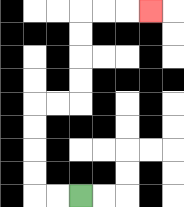{'start': '[3, 8]', 'end': '[6, 0]', 'path_directions': 'L,L,U,U,U,U,R,R,U,U,U,U,R,R,R', 'path_coordinates': '[[3, 8], [2, 8], [1, 8], [1, 7], [1, 6], [1, 5], [1, 4], [2, 4], [3, 4], [3, 3], [3, 2], [3, 1], [3, 0], [4, 0], [5, 0], [6, 0]]'}